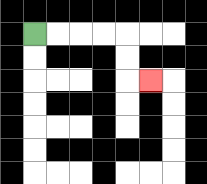{'start': '[1, 1]', 'end': '[6, 3]', 'path_directions': 'R,R,R,R,D,D,R', 'path_coordinates': '[[1, 1], [2, 1], [3, 1], [4, 1], [5, 1], [5, 2], [5, 3], [6, 3]]'}